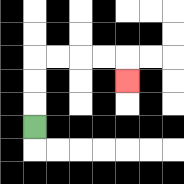{'start': '[1, 5]', 'end': '[5, 3]', 'path_directions': 'U,U,U,R,R,R,R,D', 'path_coordinates': '[[1, 5], [1, 4], [1, 3], [1, 2], [2, 2], [3, 2], [4, 2], [5, 2], [5, 3]]'}